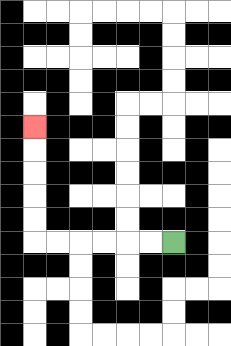{'start': '[7, 10]', 'end': '[1, 5]', 'path_directions': 'L,L,L,L,L,L,U,U,U,U,U', 'path_coordinates': '[[7, 10], [6, 10], [5, 10], [4, 10], [3, 10], [2, 10], [1, 10], [1, 9], [1, 8], [1, 7], [1, 6], [1, 5]]'}